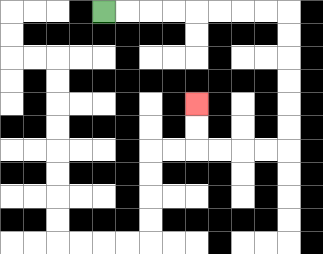{'start': '[4, 0]', 'end': '[8, 4]', 'path_directions': 'R,R,R,R,R,R,R,R,D,D,D,D,D,D,L,L,L,L,U,U', 'path_coordinates': '[[4, 0], [5, 0], [6, 0], [7, 0], [8, 0], [9, 0], [10, 0], [11, 0], [12, 0], [12, 1], [12, 2], [12, 3], [12, 4], [12, 5], [12, 6], [11, 6], [10, 6], [9, 6], [8, 6], [8, 5], [8, 4]]'}